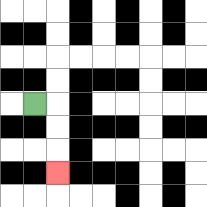{'start': '[1, 4]', 'end': '[2, 7]', 'path_directions': 'R,D,D,D', 'path_coordinates': '[[1, 4], [2, 4], [2, 5], [2, 6], [2, 7]]'}